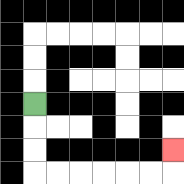{'start': '[1, 4]', 'end': '[7, 6]', 'path_directions': 'D,D,D,R,R,R,R,R,R,U', 'path_coordinates': '[[1, 4], [1, 5], [1, 6], [1, 7], [2, 7], [3, 7], [4, 7], [5, 7], [6, 7], [7, 7], [7, 6]]'}